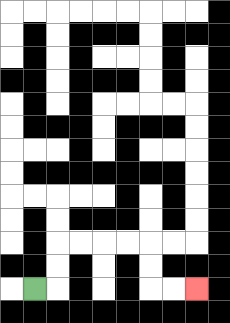{'start': '[1, 12]', 'end': '[8, 12]', 'path_directions': 'R,U,U,R,R,R,R,D,D,R,R', 'path_coordinates': '[[1, 12], [2, 12], [2, 11], [2, 10], [3, 10], [4, 10], [5, 10], [6, 10], [6, 11], [6, 12], [7, 12], [8, 12]]'}